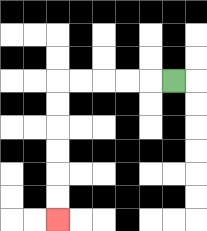{'start': '[7, 3]', 'end': '[2, 9]', 'path_directions': 'L,L,L,L,L,D,D,D,D,D,D', 'path_coordinates': '[[7, 3], [6, 3], [5, 3], [4, 3], [3, 3], [2, 3], [2, 4], [2, 5], [2, 6], [2, 7], [2, 8], [2, 9]]'}